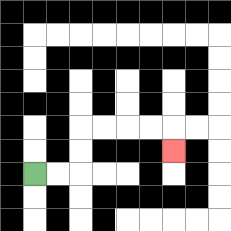{'start': '[1, 7]', 'end': '[7, 6]', 'path_directions': 'R,R,U,U,R,R,R,R,D', 'path_coordinates': '[[1, 7], [2, 7], [3, 7], [3, 6], [3, 5], [4, 5], [5, 5], [6, 5], [7, 5], [7, 6]]'}